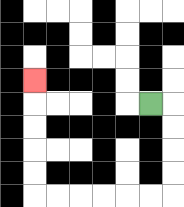{'start': '[6, 4]', 'end': '[1, 3]', 'path_directions': 'R,D,D,D,D,L,L,L,L,L,L,U,U,U,U,U', 'path_coordinates': '[[6, 4], [7, 4], [7, 5], [7, 6], [7, 7], [7, 8], [6, 8], [5, 8], [4, 8], [3, 8], [2, 8], [1, 8], [1, 7], [1, 6], [1, 5], [1, 4], [1, 3]]'}